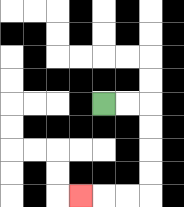{'start': '[4, 4]', 'end': '[3, 8]', 'path_directions': 'R,R,D,D,D,D,L,L,L', 'path_coordinates': '[[4, 4], [5, 4], [6, 4], [6, 5], [6, 6], [6, 7], [6, 8], [5, 8], [4, 8], [3, 8]]'}